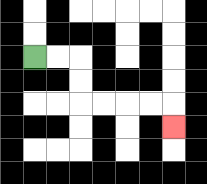{'start': '[1, 2]', 'end': '[7, 5]', 'path_directions': 'R,R,D,D,R,R,R,R,D', 'path_coordinates': '[[1, 2], [2, 2], [3, 2], [3, 3], [3, 4], [4, 4], [5, 4], [6, 4], [7, 4], [7, 5]]'}